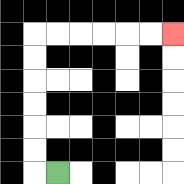{'start': '[2, 7]', 'end': '[7, 1]', 'path_directions': 'L,U,U,U,U,U,U,R,R,R,R,R,R', 'path_coordinates': '[[2, 7], [1, 7], [1, 6], [1, 5], [1, 4], [1, 3], [1, 2], [1, 1], [2, 1], [3, 1], [4, 1], [5, 1], [6, 1], [7, 1]]'}